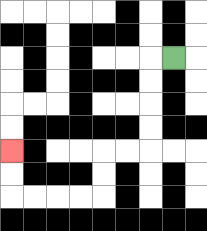{'start': '[7, 2]', 'end': '[0, 6]', 'path_directions': 'L,D,D,D,D,L,L,D,D,L,L,L,L,U,U', 'path_coordinates': '[[7, 2], [6, 2], [6, 3], [6, 4], [6, 5], [6, 6], [5, 6], [4, 6], [4, 7], [4, 8], [3, 8], [2, 8], [1, 8], [0, 8], [0, 7], [0, 6]]'}